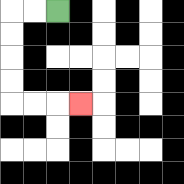{'start': '[2, 0]', 'end': '[3, 4]', 'path_directions': 'L,L,D,D,D,D,R,R,R', 'path_coordinates': '[[2, 0], [1, 0], [0, 0], [0, 1], [0, 2], [0, 3], [0, 4], [1, 4], [2, 4], [3, 4]]'}